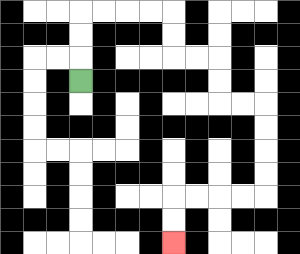{'start': '[3, 3]', 'end': '[7, 10]', 'path_directions': 'U,U,U,R,R,R,R,D,D,R,R,D,D,R,R,D,D,D,D,L,L,L,L,D,D', 'path_coordinates': '[[3, 3], [3, 2], [3, 1], [3, 0], [4, 0], [5, 0], [6, 0], [7, 0], [7, 1], [7, 2], [8, 2], [9, 2], [9, 3], [9, 4], [10, 4], [11, 4], [11, 5], [11, 6], [11, 7], [11, 8], [10, 8], [9, 8], [8, 8], [7, 8], [7, 9], [7, 10]]'}